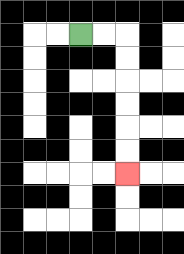{'start': '[3, 1]', 'end': '[5, 7]', 'path_directions': 'R,R,D,D,D,D,D,D', 'path_coordinates': '[[3, 1], [4, 1], [5, 1], [5, 2], [5, 3], [5, 4], [5, 5], [5, 6], [5, 7]]'}